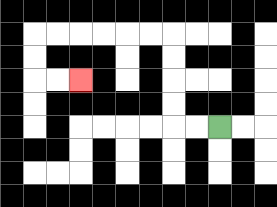{'start': '[9, 5]', 'end': '[3, 3]', 'path_directions': 'L,L,U,U,U,U,L,L,L,L,L,L,D,D,R,R', 'path_coordinates': '[[9, 5], [8, 5], [7, 5], [7, 4], [7, 3], [7, 2], [7, 1], [6, 1], [5, 1], [4, 1], [3, 1], [2, 1], [1, 1], [1, 2], [1, 3], [2, 3], [3, 3]]'}